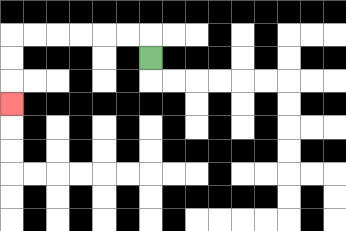{'start': '[6, 2]', 'end': '[0, 4]', 'path_directions': 'U,L,L,L,L,L,L,D,D,D', 'path_coordinates': '[[6, 2], [6, 1], [5, 1], [4, 1], [3, 1], [2, 1], [1, 1], [0, 1], [0, 2], [0, 3], [0, 4]]'}